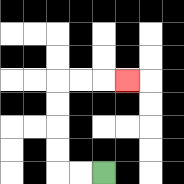{'start': '[4, 7]', 'end': '[5, 3]', 'path_directions': 'L,L,U,U,U,U,R,R,R', 'path_coordinates': '[[4, 7], [3, 7], [2, 7], [2, 6], [2, 5], [2, 4], [2, 3], [3, 3], [4, 3], [5, 3]]'}